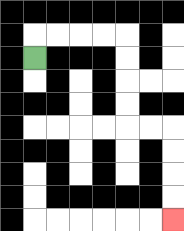{'start': '[1, 2]', 'end': '[7, 9]', 'path_directions': 'U,R,R,R,R,D,D,D,D,R,R,D,D,D,D', 'path_coordinates': '[[1, 2], [1, 1], [2, 1], [3, 1], [4, 1], [5, 1], [5, 2], [5, 3], [5, 4], [5, 5], [6, 5], [7, 5], [7, 6], [7, 7], [7, 8], [7, 9]]'}